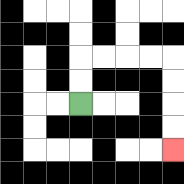{'start': '[3, 4]', 'end': '[7, 6]', 'path_directions': 'U,U,R,R,R,R,D,D,D,D', 'path_coordinates': '[[3, 4], [3, 3], [3, 2], [4, 2], [5, 2], [6, 2], [7, 2], [7, 3], [7, 4], [7, 5], [7, 6]]'}